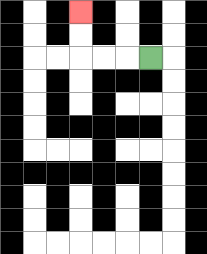{'start': '[6, 2]', 'end': '[3, 0]', 'path_directions': 'L,L,L,U,U', 'path_coordinates': '[[6, 2], [5, 2], [4, 2], [3, 2], [3, 1], [3, 0]]'}